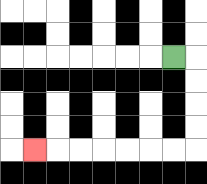{'start': '[7, 2]', 'end': '[1, 6]', 'path_directions': 'R,D,D,D,D,L,L,L,L,L,L,L', 'path_coordinates': '[[7, 2], [8, 2], [8, 3], [8, 4], [8, 5], [8, 6], [7, 6], [6, 6], [5, 6], [4, 6], [3, 6], [2, 6], [1, 6]]'}